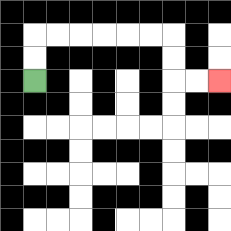{'start': '[1, 3]', 'end': '[9, 3]', 'path_directions': 'U,U,R,R,R,R,R,R,D,D,R,R', 'path_coordinates': '[[1, 3], [1, 2], [1, 1], [2, 1], [3, 1], [4, 1], [5, 1], [6, 1], [7, 1], [7, 2], [7, 3], [8, 3], [9, 3]]'}